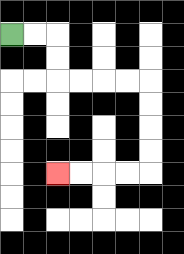{'start': '[0, 1]', 'end': '[2, 7]', 'path_directions': 'R,R,D,D,R,R,R,R,D,D,D,D,L,L,L,L', 'path_coordinates': '[[0, 1], [1, 1], [2, 1], [2, 2], [2, 3], [3, 3], [4, 3], [5, 3], [6, 3], [6, 4], [6, 5], [6, 6], [6, 7], [5, 7], [4, 7], [3, 7], [2, 7]]'}